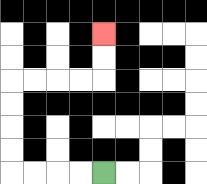{'start': '[4, 7]', 'end': '[4, 1]', 'path_directions': 'L,L,L,L,U,U,U,U,R,R,R,R,U,U', 'path_coordinates': '[[4, 7], [3, 7], [2, 7], [1, 7], [0, 7], [0, 6], [0, 5], [0, 4], [0, 3], [1, 3], [2, 3], [3, 3], [4, 3], [4, 2], [4, 1]]'}